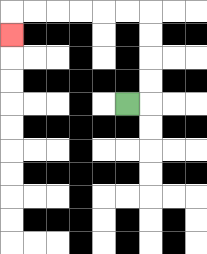{'start': '[5, 4]', 'end': '[0, 1]', 'path_directions': 'R,U,U,U,U,L,L,L,L,L,L,D', 'path_coordinates': '[[5, 4], [6, 4], [6, 3], [6, 2], [6, 1], [6, 0], [5, 0], [4, 0], [3, 0], [2, 0], [1, 0], [0, 0], [0, 1]]'}